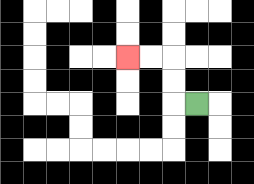{'start': '[8, 4]', 'end': '[5, 2]', 'path_directions': 'L,U,U,L,L', 'path_coordinates': '[[8, 4], [7, 4], [7, 3], [7, 2], [6, 2], [5, 2]]'}